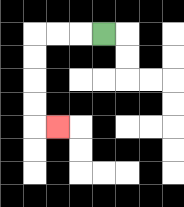{'start': '[4, 1]', 'end': '[2, 5]', 'path_directions': 'L,L,L,D,D,D,D,R', 'path_coordinates': '[[4, 1], [3, 1], [2, 1], [1, 1], [1, 2], [1, 3], [1, 4], [1, 5], [2, 5]]'}